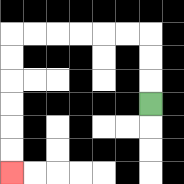{'start': '[6, 4]', 'end': '[0, 7]', 'path_directions': 'U,U,U,L,L,L,L,L,L,D,D,D,D,D,D', 'path_coordinates': '[[6, 4], [6, 3], [6, 2], [6, 1], [5, 1], [4, 1], [3, 1], [2, 1], [1, 1], [0, 1], [0, 2], [0, 3], [0, 4], [0, 5], [0, 6], [0, 7]]'}